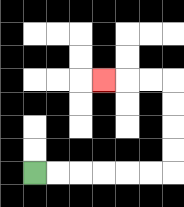{'start': '[1, 7]', 'end': '[4, 3]', 'path_directions': 'R,R,R,R,R,R,U,U,U,U,L,L,L', 'path_coordinates': '[[1, 7], [2, 7], [3, 7], [4, 7], [5, 7], [6, 7], [7, 7], [7, 6], [7, 5], [7, 4], [7, 3], [6, 3], [5, 3], [4, 3]]'}